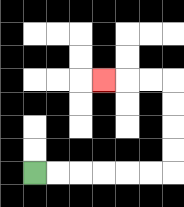{'start': '[1, 7]', 'end': '[4, 3]', 'path_directions': 'R,R,R,R,R,R,U,U,U,U,L,L,L', 'path_coordinates': '[[1, 7], [2, 7], [3, 7], [4, 7], [5, 7], [6, 7], [7, 7], [7, 6], [7, 5], [7, 4], [7, 3], [6, 3], [5, 3], [4, 3]]'}